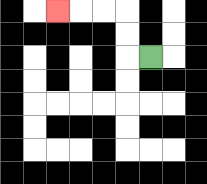{'start': '[6, 2]', 'end': '[2, 0]', 'path_directions': 'L,U,U,L,L,L', 'path_coordinates': '[[6, 2], [5, 2], [5, 1], [5, 0], [4, 0], [3, 0], [2, 0]]'}